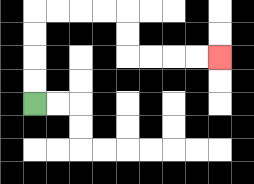{'start': '[1, 4]', 'end': '[9, 2]', 'path_directions': 'U,U,U,U,R,R,R,R,D,D,R,R,R,R', 'path_coordinates': '[[1, 4], [1, 3], [1, 2], [1, 1], [1, 0], [2, 0], [3, 0], [4, 0], [5, 0], [5, 1], [5, 2], [6, 2], [7, 2], [8, 2], [9, 2]]'}